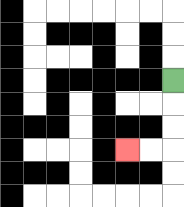{'start': '[7, 3]', 'end': '[5, 6]', 'path_directions': 'D,D,D,L,L', 'path_coordinates': '[[7, 3], [7, 4], [7, 5], [7, 6], [6, 6], [5, 6]]'}